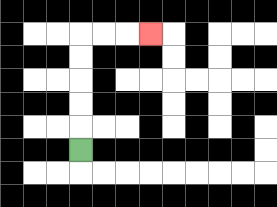{'start': '[3, 6]', 'end': '[6, 1]', 'path_directions': 'U,U,U,U,U,R,R,R', 'path_coordinates': '[[3, 6], [3, 5], [3, 4], [3, 3], [3, 2], [3, 1], [4, 1], [5, 1], [6, 1]]'}